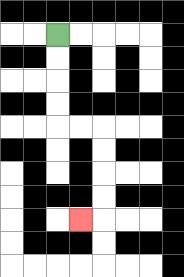{'start': '[2, 1]', 'end': '[3, 9]', 'path_directions': 'D,D,D,D,R,R,D,D,D,D,L', 'path_coordinates': '[[2, 1], [2, 2], [2, 3], [2, 4], [2, 5], [3, 5], [4, 5], [4, 6], [4, 7], [4, 8], [4, 9], [3, 9]]'}